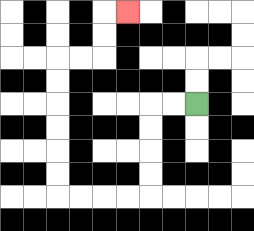{'start': '[8, 4]', 'end': '[5, 0]', 'path_directions': 'L,L,D,D,D,D,L,L,L,L,U,U,U,U,U,U,R,R,U,U,R', 'path_coordinates': '[[8, 4], [7, 4], [6, 4], [6, 5], [6, 6], [6, 7], [6, 8], [5, 8], [4, 8], [3, 8], [2, 8], [2, 7], [2, 6], [2, 5], [2, 4], [2, 3], [2, 2], [3, 2], [4, 2], [4, 1], [4, 0], [5, 0]]'}